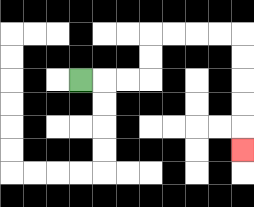{'start': '[3, 3]', 'end': '[10, 6]', 'path_directions': 'R,R,R,U,U,R,R,R,R,D,D,D,D,D', 'path_coordinates': '[[3, 3], [4, 3], [5, 3], [6, 3], [6, 2], [6, 1], [7, 1], [8, 1], [9, 1], [10, 1], [10, 2], [10, 3], [10, 4], [10, 5], [10, 6]]'}